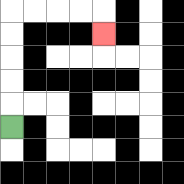{'start': '[0, 5]', 'end': '[4, 1]', 'path_directions': 'U,U,U,U,U,R,R,R,R,D', 'path_coordinates': '[[0, 5], [0, 4], [0, 3], [0, 2], [0, 1], [0, 0], [1, 0], [2, 0], [3, 0], [4, 0], [4, 1]]'}